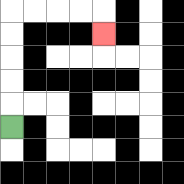{'start': '[0, 5]', 'end': '[4, 1]', 'path_directions': 'U,U,U,U,U,R,R,R,R,D', 'path_coordinates': '[[0, 5], [0, 4], [0, 3], [0, 2], [0, 1], [0, 0], [1, 0], [2, 0], [3, 0], [4, 0], [4, 1]]'}